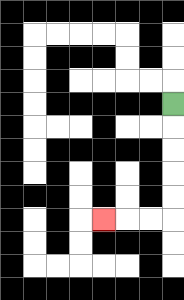{'start': '[7, 4]', 'end': '[4, 9]', 'path_directions': 'D,D,D,D,D,L,L,L', 'path_coordinates': '[[7, 4], [7, 5], [7, 6], [7, 7], [7, 8], [7, 9], [6, 9], [5, 9], [4, 9]]'}